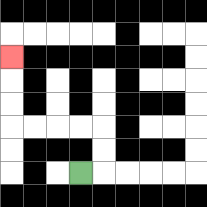{'start': '[3, 7]', 'end': '[0, 2]', 'path_directions': 'R,U,U,L,L,L,L,U,U,U', 'path_coordinates': '[[3, 7], [4, 7], [4, 6], [4, 5], [3, 5], [2, 5], [1, 5], [0, 5], [0, 4], [0, 3], [0, 2]]'}